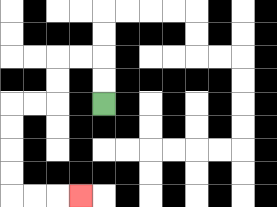{'start': '[4, 4]', 'end': '[3, 8]', 'path_directions': 'U,U,L,L,D,D,L,L,D,D,D,D,R,R,R', 'path_coordinates': '[[4, 4], [4, 3], [4, 2], [3, 2], [2, 2], [2, 3], [2, 4], [1, 4], [0, 4], [0, 5], [0, 6], [0, 7], [0, 8], [1, 8], [2, 8], [3, 8]]'}